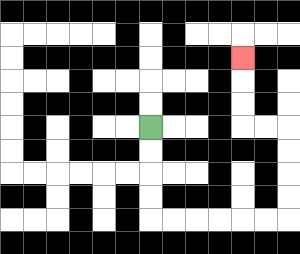{'start': '[6, 5]', 'end': '[10, 2]', 'path_directions': 'D,D,D,D,R,R,R,R,R,R,U,U,U,U,L,L,U,U,U', 'path_coordinates': '[[6, 5], [6, 6], [6, 7], [6, 8], [6, 9], [7, 9], [8, 9], [9, 9], [10, 9], [11, 9], [12, 9], [12, 8], [12, 7], [12, 6], [12, 5], [11, 5], [10, 5], [10, 4], [10, 3], [10, 2]]'}